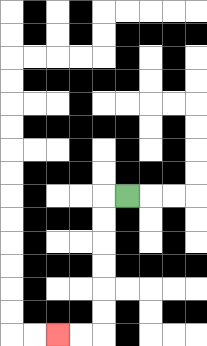{'start': '[5, 8]', 'end': '[2, 14]', 'path_directions': 'L,D,D,D,D,D,D,L,L', 'path_coordinates': '[[5, 8], [4, 8], [4, 9], [4, 10], [4, 11], [4, 12], [4, 13], [4, 14], [3, 14], [2, 14]]'}